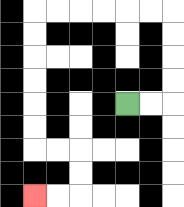{'start': '[5, 4]', 'end': '[1, 8]', 'path_directions': 'R,R,U,U,U,U,L,L,L,L,L,L,D,D,D,D,D,D,R,R,D,D,L,L', 'path_coordinates': '[[5, 4], [6, 4], [7, 4], [7, 3], [7, 2], [7, 1], [7, 0], [6, 0], [5, 0], [4, 0], [3, 0], [2, 0], [1, 0], [1, 1], [1, 2], [1, 3], [1, 4], [1, 5], [1, 6], [2, 6], [3, 6], [3, 7], [3, 8], [2, 8], [1, 8]]'}